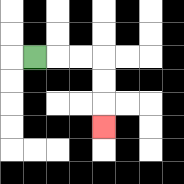{'start': '[1, 2]', 'end': '[4, 5]', 'path_directions': 'R,R,R,D,D,D', 'path_coordinates': '[[1, 2], [2, 2], [3, 2], [4, 2], [4, 3], [4, 4], [4, 5]]'}